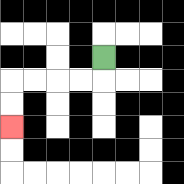{'start': '[4, 2]', 'end': '[0, 5]', 'path_directions': 'D,L,L,L,L,D,D', 'path_coordinates': '[[4, 2], [4, 3], [3, 3], [2, 3], [1, 3], [0, 3], [0, 4], [0, 5]]'}